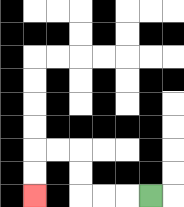{'start': '[6, 8]', 'end': '[1, 8]', 'path_directions': 'L,L,L,U,U,L,L,D,D', 'path_coordinates': '[[6, 8], [5, 8], [4, 8], [3, 8], [3, 7], [3, 6], [2, 6], [1, 6], [1, 7], [1, 8]]'}